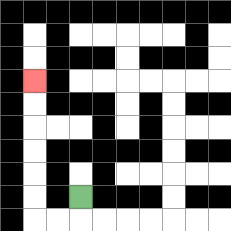{'start': '[3, 8]', 'end': '[1, 3]', 'path_directions': 'D,L,L,U,U,U,U,U,U', 'path_coordinates': '[[3, 8], [3, 9], [2, 9], [1, 9], [1, 8], [1, 7], [1, 6], [1, 5], [1, 4], [1, 3]]'}